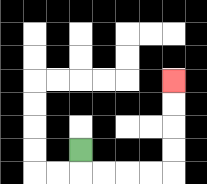{'start': '[3, 6]', 'end': '[7, 3]', 'path_directions': 'D,R,R,R,R,U,U,U,U', 'path_coordinates': '[[3, 6], [3, 7], [4, 7], [5, 7], [6, 7], [7, 7], [7, 6], [7, 5], [7, 4], [7, 3]]'}